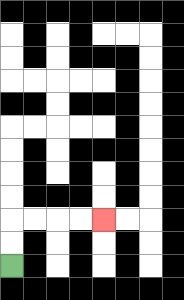{'start': '[0, 11]', 'end': '[4, 9]', 'path_directions': 'U,U,R,R,R,R', 'path_coordinates': '[[0, 11], [0, 10], [0, 9], [1, 9], [2, 9], [3, 9], [4, 9]]'}